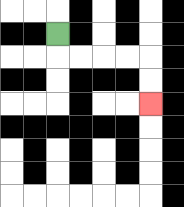{'start': '[2, 1]', 'end': '[6, 4]', 'path_directions': 'D,R,R,R,R,D,D', 'path_coordinates': '[[2, 1], [2, 2], [3, 2], [4, 2], [5, 2], [6, 2], [6, 3], [6, 4]]'}